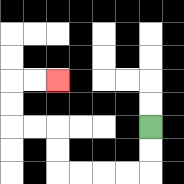{'start': '[6, 5]', 'end': '[2, 3]', 'path_directions': 'D,D,L,L,L,L,U,U,L,L,U,U,R,R', 'path_coordinates': '[[6, 5], [6, 6], [6, 7], [5, 7], [4, 7], [3, 7], [2, 7], [2, 6], [2, 5], [1, 5], [0, 5], [0, 4], [0, 3], [1, 3], [2, 3]]'}